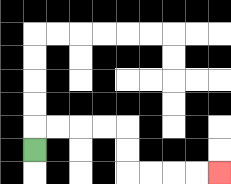{'start': '[1, 6]', 'end': '[9, 7]', 'path_directions': 'U,R,R,R,R,D,D,R,R,R,R', 'path_coordinates': '[[1, 6], [1, 5], [2, 5], [3, 5], [4, 5], [5, 5], [5, 6], [5, 7], [6, 7], [7, 7], [8, 7], [9, 7]]'}